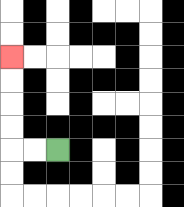{'start': '[2, 6]', 'end': '[0, 2]', 'path_directions': 'L,L,U,U,U,U', 'path_coordinates': '[[2, 6], [1, 6], [0, 6], [0, 5], [0, 4], [0, 3], [0, 2]]'}